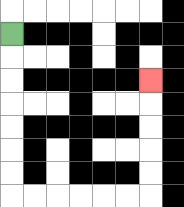{'start': '[0, 1]', 'end': '[6, 3]', 'path_directions': 'D,D,D,D,D,D,D,R,R,R,R,R,R,U,U,U,U,U', 'path_coordinates': '[[0, 1], [0, 2], [0, 3], [0, 4], [0, 5], [0, 6], [0, 7], [0, 8], [1, 8], [2, 8], [3, 8], [4, 8], [5, 8], [6, 8], [6, 7], [6, 6], [6, 5], [6, 4], [6, 3]]'}